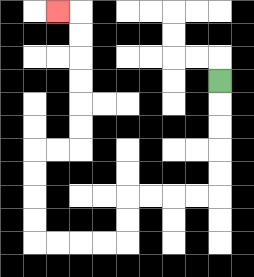{'start': '[9, 3]', 'end': '[2, 0]', 'path_directions': 'D,D,D,D,D,L,L,L,L,D,D,L,L,L,L,U,U,U,U,R,R,U,U,U,U,U,U,L', 'path_coordinates': '[[9, 3], [9, 4], [9, 5], [9, 6], [9, 7], [9, 8], [8, 8], [7, 8], [6, 8], [5, 8], [5, 9], [5, 10], [4, 10], [3, 10], [2, 10], [1, 10], [1, 9], [1, 8], [1, 7], [1, 6], [2, 6], [3, 6], [3, 5], [3, 4], [3, 3], [3, 2], [3, 1], [3, 0], [2, 0]]'}